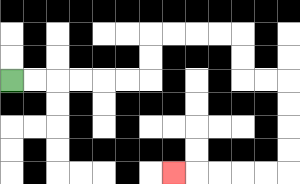{'start': '[0, 3]', 'end': '[7, 7]', 'path_directions': 'R,R,R,R,R,R,U,U,R,R,R,R,D,D,R,R,D,D,D,D,L,L,L,L,L', 'path_coordinates': '[[0, 3], [1, 3], [2, 3], [3, 3], [4, 3], [5, 3], [6, 3], [6, 2], [6, 1], [7, 1], [8, 1], [9, 1], [10, 1], [10, 2], [10, 3], [11, 3], [12, 3], [12, 4], [12, 5], [12, 6], [12, 7], [11, 7], [10, 7], [9, 7], [8, 7], [7, 7]]'}